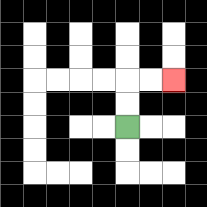{'start': '[5, 5]', 'end': '[7, 3]', 'path_directions': 'U,U,R,R', 'path_coordinates': '[[5, 5], [5, 4], [5, 3], [6, 3], [7, 3]]'}